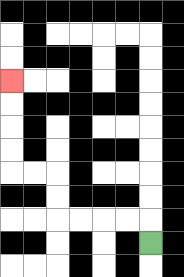{'start': '[6, 10]', 'end': '[0, 3]', 'path_directions': 'U,L,L,L,L,U,U,L,L,U,U,U,U', 'path_coordinates': '[[6, 10], [6, 9], [5, 9], [4, 9], [3, 9], [2, 9], [2, 8], [2, 7], [1, 7], [0, 7], [0, 6], [0, 5], [0, 4], [0, 3]]'}